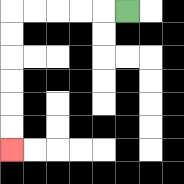{'start': '[5, 0]', 'end': '[0, 6]', 'path_directions': 'L,L,L,L,L,D,D,D,D,D,D', 'path_coordinates': '[[5, 0], [4, 0], [3, 0], [2, 0], [1, 0], [0, 0], [0, 1], [0, 2], [0, 3], [0, 4], [0, 5], [0, 6]]'}